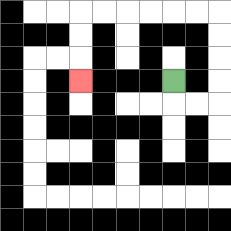{'start': '[7, 3]', 'end': '[3, 3]', 'path_directions': 'D,R,R,U,U,U,U,L,L,L,L,L,L,D,D,D', 'path_coordinates': '[[7, 3], [7, 4], [8, 4], [9, 4], [9, 3], [9, 2], [9, 1], [9, 0], [8, 0], [7, 0], [6, 0], [5, 0], [4, 0], [3, 0], [3, 1], [3, 2], [3, 3]]'}